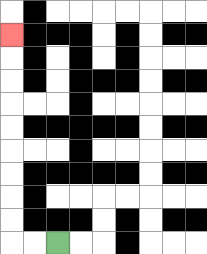{'start': '[2, 10]', 'end': '[0, 1]', 'path_directions': 'L,L,U,U,U,U,U,U,U,U,U', 'path_coordinates': '[[2, 10], [1, 10], [0, 10], [0, 9], [0, 8], [0, 7], [0, 6], [0, 5], [0, 4], [0, 3], [0, 2], [0, 1]]'}